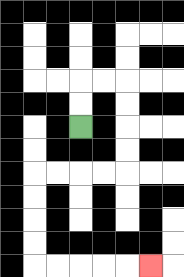{'start': '[3, 5]', 'end': '[6, 11]', 'path_directions': 'U,U,R,R,D,D,D,D,L,L,L,L,D,D,D,D,R,R,R,R,R', 'path_coordinates': '[[3, 5], [3, 4], [3, 3], [4, 3], [5, 3], [5, 4], [5, 5], [5, 6], [5, 7], [4, 7], [3, 7], [2, 7], [1, 7], [1, 8], [1, 9], [1, 10], [1, 11], [2, 11], [3, 11], [4, 11], [5, 11], [6, 11]]'}